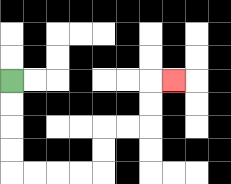{'start': '[0, 3]', 'end': '[7, 3]', 'path_directions': 'D,D,D,D,R,R,R,R,U,U,R,R,U,U,R', 'path_coordinates': '[[0, 3], [0, 4], [0, 5], [0, 6], [0, 7], [1, 7], [2, 7], [3, 7], [4, 7], [4, 6], [4, 5], [5, 5], [6, 5], [6, 4], [6, 3], [7, 3]]'}